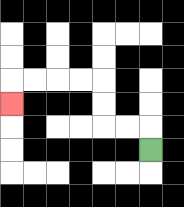{'start': '[6, 6]', 'end': '[0, 4]', 'path_directions': 'U,L,L,U,U,L,L,L,L,D', 'path_coordinates': '[[6, 6], [6, 5], [5, 5], [4, 5], [4, 4], [4, 3], [3, 3], [2, 3], [1, 3], [0, 3], [0, 4]]'}